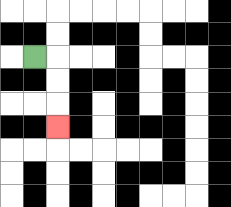{'start': '[1, 2]', 'end': '[2, 5]', 'path_directions': 'R,D,D,D', 'path_coordinates': '[[1, 2], [2, 2], [2, 3], [2, 4], [2, 5]]'}